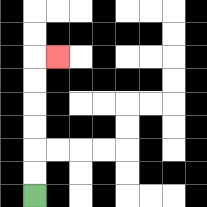{'start': '[1, 8]', 'end': '[2, 2]', 'path_directions': 'U,U,U,U,U,U,R', 'path_coordinates': '[[1, 8], [1, 7], [1, 6], [1, 5], [1, 4], [1, 3], [1, 2], [2, 2]]'}